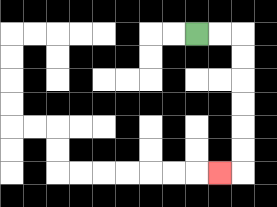{'start': '[8, 1]', 'end': '[9, 7]', 'path_directions': 'R,R,D,D,D,D,D,D,L', 'path_coordinates': '[[8, 1], [9, 1], [10, 1], [10, 2], [10, 3], [10, 4], [10, 5], [10, 6], [10, 7], [9, 7]]'}